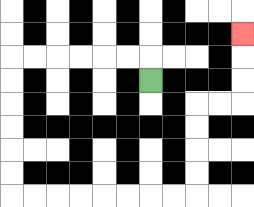{'start': '[6, 3]', 'end': '[10, 1]', 'path_directions': 'U,L,L,L,L,L,L,D,D,D,D,D,D,R,R,R,R,R,R,R,R,U,U,U,U,R,R,U,U,U', 'path_coordinates': '[[6, 3], [6, 2], [5, 2], [4, 2], [3, 2], [2, 2], [1, 2], [0, 2], [0, 3], [0, 4], [0, 5], [0, 6], [0, 7], [0, 8], [1, 8], [2, 8], [3, 8], [4, 8], [5, 8], [6, 8], [7, 8], [8, 8], [8, 7], [8, 6], [8, 5], [8, 4], [9, 4], [10, 4], [10, 3], [10, 2], [10, 1]]'}